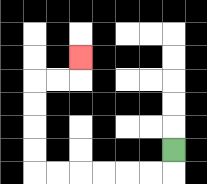{'start': '[7, 6]', 'end': '[3, 2]', 'path_directions': 'D,L,L,L,L,L,L,U,U,U,U,R,R,U', 'path_coordinates': '[[7, 6], [7, 7], [6, 7], [5, 7], [4, 7], [3, 7], [2, 7], [1, 7], [1, 6], [1, 5], [1, 4], [1, 3], [2, 3], [3, 3], [3, 2]]'}